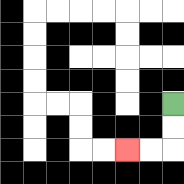{'start': '[7, 4]', 'end': '[5, 6]', 'path_directions': 'D,D,L,L', 'path_coordinates': '[[7, 4], [7, 5], [7, 6], [6, 6], [5, 6]]'}